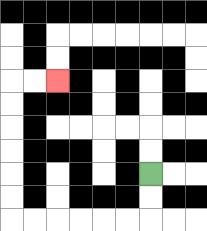{'start': '[6, 7]', 'end': '[2, 3]', 'path_directions': 'D,D,L,L,L,L,L,L,U,U,U,U,U,U,R,R', 'path_coordinates': '[[6, 7], [6, 8], [6, 9], [5, 9], [4, 9], [3, 9], [2, 9], [1, 9], [0, 9], [0, 8], [0, 7], [0, 6], [0, 5], [0, 4], [0, 3], [1, 3], [2, 3]]'}